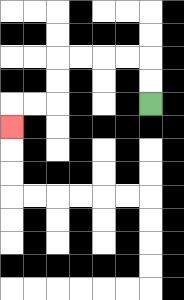{'start': '[6, 4]', 'end': '[0, 5]', 'path_directions': 'U,U,L,L,L,L,D,D,L,L,D', 'path_coordinates': '[[6, 4], [6, 3], [6, 2], [5, 2], [4, 2], [3, 2], [2, 2], [2, 3], [2, 4], [1, 4], [0, 4], [0, 5]]'}